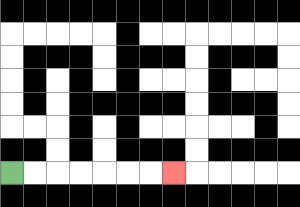{'start': '[0, 7]', 'end': '[7, 7]', 'path_directions': 'R,R,R,R,R,R,R', 'path_coordinates': '[[0, 7], [1, 7], [2, 7], [3, 7], [4, 7], [5, 7], [6, 7], [7, 7]]'}